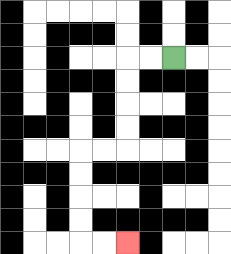{'start': '[7, 2]', 'end': '[5, 10]', 'path_directions': 'L,L,D,D,D,D,L,L,D,D,D,D,R,R', 'path_coordinates': '[[7, 2], [6, 2], [5, 2], [5, 3], [5, 4], [5, 5], [5, 6], [4, 6], [3, 6], [3, 7], [3, 8], [3, 9], [3, 10], [4, 10], [5, 10]]'}